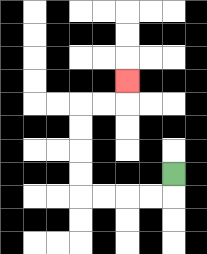{'start': '[7, 7]', 'end': '[5, 3]', 'path_directions': 'D,L,L,L,L,U,U,U,U,R,R,U', 'path_coordinates': '[[7, 7], [7, 8], [6, 8], [5, 8], [4, 8], [3, 8], [3, 7], [3, 6], [3, 5], [3, 4], [4, 4], [5, 4], [5, 3]]'}